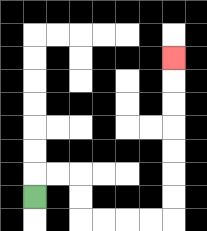{'start': '[1, 8]', 'end': '[7, 2]', 'path_directions': 'U,R,R,D,D,R,R,R,R,U,U,U,U,U,U,U', 'path_coordinates': '[[1, 8], [1, 7], [2, 7], [3, 7], [3, 8], [3, 9], [4, 9], [5, 9], [6, 9], [7, 9], [7, 8], [7, 7], [7, 6], [7, 5], [7, 4], [7, 3], [7, 2]]'}